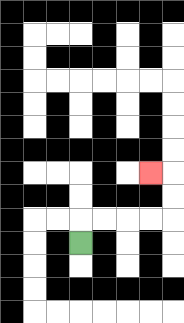{'start': '[3, 10]', 'end': '[6, 7]', 'path_directions': 'U,R,R,R,R,U,U,L', 'path_coordinates': '[[3, 10], [3, 9], [4, 9], [5, 9], [6, 9], [7, 9], [7, 8], [7, 7], [6, 7]]'}